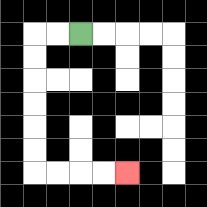{'start': '[3, 1]', 'end': '[5, 7]', 'path_directions': 'L,L,D,D,D,D,D,D,R,R,R,R', 'path_coordinates': '[[3, 1], [2, 1], [1, 1], [1, 2], [1, 3], [1, 4], [1, 5], [1, 6], [1, 7], [2, 7], [3, 7], [4, 7], [5, 7]]'}